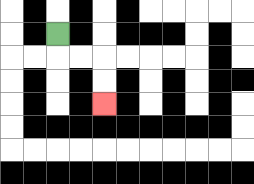{'start': '[2, 1]', 'end': '[4, 4]', 'path_directions': 'D,R,R,D,D', 'path_coordinates': '[[2, 1], [2, 2], [3, 2], [4, 2], [4, 3], [4, 4]]'}